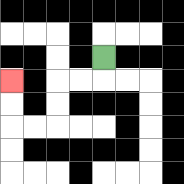{'start': '[4, 2]', 'end': '[0, 3]', 'path_directions': 'D,L,L,D,D,L,L,U,U', 'path_coordinates': '[[4, 2], [4, 3], [3, 3], [2, 3], [2, 4], [2, 5], [1, 5], [0, 5], [0, 4], [0, 3]]'}